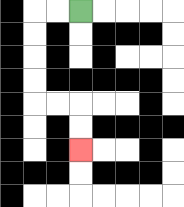{'start': '[3, 0]', 'end': '[3, 6]', 'path_directions': 'L,L,D,D,D,D,R,R,D,D', 'path_coordinates': '[[3, 0], [2, 0], [1, 0], [1, 1], [1, 2], [1, 3], [1, 4], [2, 4], [3, 4], [3, 5], [3, 6]]'}